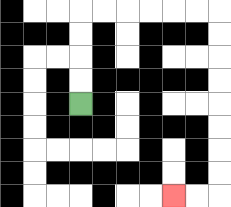{'start': '[3, 4]', 'end': '[7, 8]', 'path_directions': 'U,U,U,U,R,R,R,R,R,R,D,D,D,D,D,D,D,D,L,L', 'path_coordinates': '[[3, 4], [3, 3], [3, 2], [3, 1], [3, 0], [4, 0], [5, 0], [6, 0], [7, 0], [8, 0], [9, 0], [9, 1], [9, 2], [9, 3], [9, 4], [9, 5], [9, 6], [9, 7], [9, 8], [8, 8], [7, 8]]'}